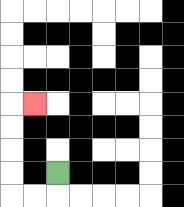{'start': '[2, 7]', 'end': '[1, 4]', 'path_directions': 'D,L,L,U,U,U,U,R', 'path_coordinates': '[[2, 7], [2, 8], [1, 8], [0, 8], [0, 7], [0, 6], [0, 5], [0, 4], [1, 4]]'}